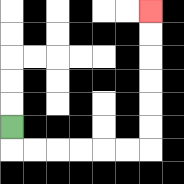{'start': '[0, 5]', 'end': '[6, 0]', 'path_directions': 'D,R,R,R,R,R,R,U,U,U,U,U,U', 'path_coordinates': '[[0, 5], [0, 6], [1, 6], [2, 6], [3, 6], [4, 6], [5, 6], [6, 6], [6, 5], [6, 4], [6, 3], [6, 2], [6, 1], [6, 0]]'}